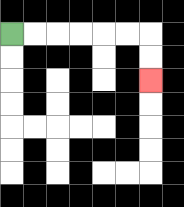{'start': '[0, 1]', 'end': '[6, 3]', 'path_directions': 'R,R,R,R,R,R,D,D', 'path_coordinates': '[[0, 1], [1, 1], [2, 1], [3, 1], [4, 1], [5, 1], [6, 1], [6, 2], [6, 3]]'}